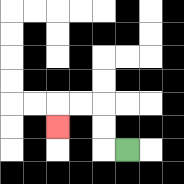{'start': '[5, 6]', 'end': '[2, 5]', 'path_directions': 'L,U,U,L,L,D', 'path_coordinates': '[[5, 6], [4, 6], [4, 5], [4, 4], [3, 4], [2, 4], [2, 5]]'}